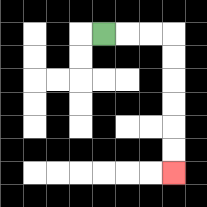{'start': '[4, 1]', 'end': '[7, 7]', 'path_directions': 'R,R,R,D,D,D,D,D,D', 'path_coordinates': '[[4, 1], [5, 1], [6, 1], [7, 1], [7, 2], [7, 3], [7, 4], [7, 5], [7, 6], [7, 7]]'}